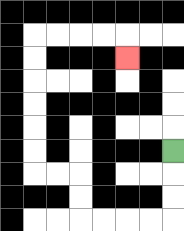{'start': '[7, 6]', 'end': '[5, 2]', 'path_directions': 'D,D,D,L,L,L,L,U,U,L,L,U,U,U,U,U,U,R,R,R,R,D', 'path_coordinates': '[[7, 6], [7, 7], [7, 8], [7, 9], [6, 9], [5, 9], [4, 9], [3, 9], [3, 8], [3, 7], [2, 7], [1, 7], [1, 6], [1, 5], [1, 4], [1, 3], [1, 2], [1, 1], [2, 1], [3, 1], [4, 1], [5, 1], [5, 2]]'}